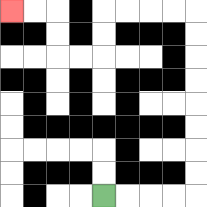{'start': '[4, 8]', 'end': '[0, 0]', 'path_directions': 'R,R,R,R,U,U,U,U,U,U,U,U,L,L,L,L,D,D,L,L,U,U,L,L', 'path_coordinates': '[[4, 8], [5, 8], [6, 8], [7, 8], [8, 8], [8, 7], [8, 6], [8, 5], [8, 4], [8, 3], [8, 2], [8, 1], [8, 0], [7, 0], [6, 0], [5, 0], [4, 0], [4, 1], [4, 2], [3, 2], [2, 2], [2, 1], [2, 0], [1, 0], [0, 0]]'}